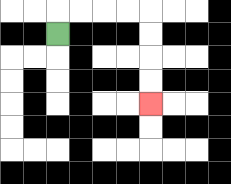{'start': '[2, 1]', 'end': '[6, 4]', 'path_directions': 'U,R,R,R,R,D,D,D,D', 'path_coordinates': '[[2, 1], [2, 0], [3, 0], [4, 0], [5, 0], [6, 0], [6, 1], [6, 2], [6, 3], [6, 4]]'}